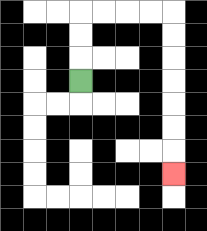{'start': '[3, 3]', 'end': '[7, 7]', 'path_directions': 'U,U,U,R,R,R,R,D,D,D,D,D,D,D', 'path_coordinates': '[[3, 3], [3, 2], [3, 1], [3, 0], [4, 0], [5, 0], [6, 0], [7, 0], [7, 1], [7, 2], [7, 3], [7, 4], [7, 5], [7, 6], [7, 7]]'}